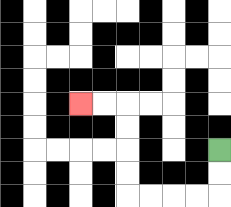{'start': '[9, 6]', 'end': '[3, 4]', 'path_directions': 'D,D,L,L,L,L,U,U,U,U,L,L', 'path_coordinates': '[[9, 6], [9, 7], [9, 8], [8, 8], [7, 8], [6, 8], [5, 8], [5, 7], [5, 6], [5, 5], [5, 4], [4, 4], [3, 4]]'}